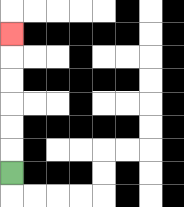{'start': '[0, 7]', 'end': '[0, 1]', 'path_directions': 'U,U,U,U,U,U', 'path_coordinates': '[[0, 7], [0, 6], [0, 5], [0, 4], [0, 3], [0, 2], [0, 1]]'}